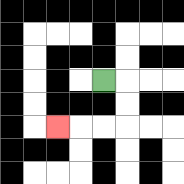{'start': '[4, 3]', 'end': '[2, 5]', 'path_directions': 'R,D,D,L,L,L', 'path_coordinates': '[[4, 3], [5, 3], [5, 4], [5, 5], [4, 5], [3, 5], [2, 5]]'}